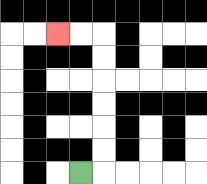{'start': '[3, 7]', 'end': '[2, 1]', 'path_directions': 'R,U,U,U,U,U,U,L,L', 'path_coordinates': '[[3, 7], [4, 7], [4, 6], [4, 5], [4, 4], [4, 3], [4, 2], [4, 1], [3, 1], [2, 1]]'}